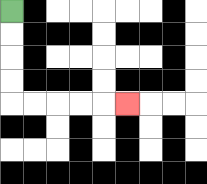{'start': '[0, 0]', 'end': '[5, 4]', 'path_directions': 'D,D,D,D,R,R,R,R,R', 'path_coordinates': '[[0, 0], [0, 1], [0, 2], [0, 3], [0, 4], [1, 4], [2, 4], [3, 4], [4, 4], [5, 4]]'}